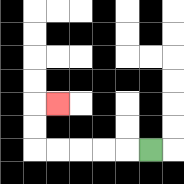{'start': '[6, 6]', 'end': '[2, 4]', 'path_directions': 'L,L,L,L,L,U,U,R', 'path_coordinates': '[[6, 6], [5, 6], [4, 6], [3, 6], [2, 6], [1, 6], [1, 5], [1, 4], [2, 4]]'}